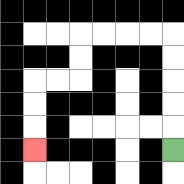{'start': '[7, 6]', 'end': '[1, 6]', 'path_directions': 'U,U,U,U,U,L,L,L,L,D,D,L,L,D,D,D', 'path_coordinates': '[[7, 6], [7, 5], [7, 4], [7, 3], [7, 2], [7, 1], [6, 1], [5, 1], [4, 1], [3, 1], [3, 2], [3, 3], [2, 3], [1, 3], [1, 4], [1, 5], [1, 6]]'}